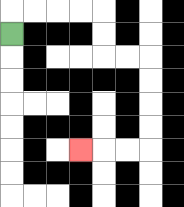{'start': '[0, 1]', 'end': '[3, 6]', 'path_directions': 'U,R,R,R,R,D,D,R,R,D,D,D,D,L,L,L', 'path_coordinates': '[[0, 1], [0, 0], [1, 0], [2, 0], [3, 0], [4, 0], [4, 1], [4, 2], [5, 2], [6, 2], [6, 3], [6, 4], [6, 5], [6, 6], [5, 6], [4, 6], [3, 6]]'}